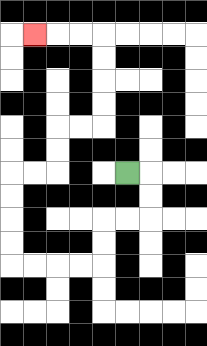{'start': '[5, 7]', 'end': '[1, 1]', 'path_directions': 'R,D,D,L,L,D,D,L,L,L,L,U,U,U,U,R,R,U,U,R,R,U,U,U,U,L,L,L', 'path_coordinates': '[[5, 7], [6, 7], [6, 8], [6, 9], [5, 9], [4, 9], [4, 10], [4, 11], [3, 11], [2, 11], [1, 11], [0, 11], [0, 10], [0, 9], [0, 8], [0, 7], [1, 7], [2, 7], [2, 6], [2, 5], [3, 5], [4, 5], [4, 4], [4, 3], [4, 2], [4, 1], [3, 1], [2, 1], [1, 1]]'}